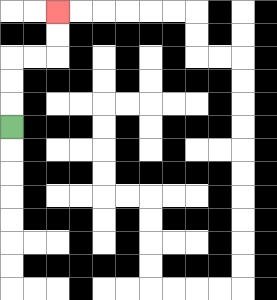{'start': '[0, 5]', 'end': '[2, 0]', 'path_directions': 'U,U,U,R,R,U,U', 'path_coordinates': '[[0, 5], [0, 4], [0, 3], [0, 2], [1, 2], [2, 2], [2, 1], [2, 0]]'}